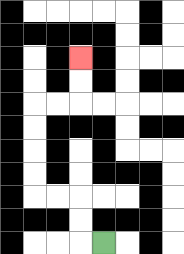{'start': '[4, 10]', 'end': '[3, 2]', 'path_directions': 'L,U,U,L,L,U,U,U,U,R,R,U,U', 'path_coordinates': '[[4, 10], [3, 10], [3, 9], [3, 8], [2, 8], [1, 8], [1, 7], [1, 6], [1, 5], [1, 4], [2, 4], [3, 4], [3, 3], [3, 2]]'}